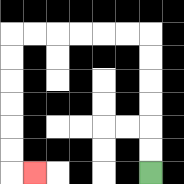{'start': '[6, 7]', 'end': '[1, 7]', 'path_directions': 'U,U,U,U,U,U,L,L,L,L,L,L,D,D,D,D,D,D,R', 'path_coordinates': '[[6, 7], [6, 6], [6, 5], [6, 4], [6, 3], [6, 2], [6, 1], [5, 1], [4, 1], [3, 1], [2, 1], [1, 1], [0, 1], [0, 2], [0, 3], [0, 4], [0, 5], [0, 6], [0, 7], [1, 7]]'}